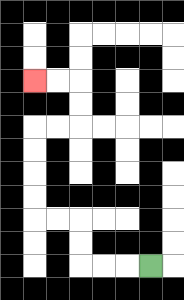{'start': '[6, 11]', 'end': '[1, 3]', 'path_directions': 'L,L,L,U,U,L,L,U,U,U,U,R,R,U,U,L,L', 'path_coordinates': '[[6, 11], [5, 11], [4, 11], [3, 11], [3, 10], [3, 9], [2, 9], [1, 9], [1, 8], [1, 7], [1, 6], [1, 5], [2, 5], [3, 5], [3, 4], [3, 3], [2, 3], [1, 3]]'}